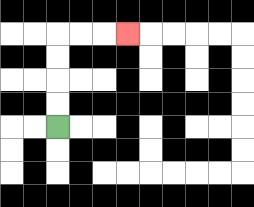{'start': '[2, 5]', 'end': '[5, 1]', 'path_directions': 'U,U,U,U,R,R,R', 'path_coordinates': '[[2, 5], [2, 4], [2, 3], [2, 2], [2, 1], [3, 1], [4, 1], [5, 1]]'}